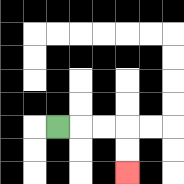{'start': '[2, 5]', 'end': '[5, 7]', 'path_directions': 'R,R,R,D,D', 'path_coordinates': '[[2, 5], [3, 5], [4, 5], [5, 5], [5, 6], [5, 7]]'}